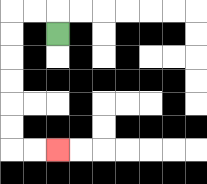{'start': '[2, 1]', 'end': '[2, 6]', 'path_directions': 'U,L,L,D,D,D,D,D,D,R,R', 'path_coordinates': '[[2, 1], [2, 0], [1, 0], [0, 0], [0, 1], [0, 2], [0, 3], [0, 4], [0, 5], [0, 6], [1, 6], [2, 6]]'}